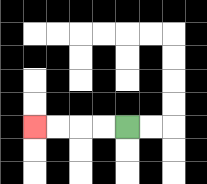{'start': '[5, 5]', 'end': '[1, 5]', 'path_directions': 'L,L,L,L', 'path_coordinates': '[[5, 5], [4, 5], [3, 5], [2, 5], [1, 5]]'}